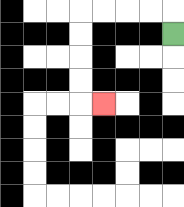{'start': '[7, 1]', 'end': '[4, 4]', 'path_directions': 'U,L,L,L,L,D,D,D,D,R', 'path_coordinates': '[[7, 1], [7, 0], [6, 0], [5, 0], [4, 0], [3, 0], [3, 1], [3, 2], [3, 3], [3, 4], [4, 4]]'}